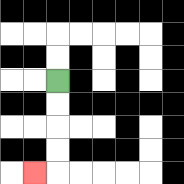{'start': '[2, 3]', 'end': '[1, 7]', 'path_directions': 'D,D,D,D,L', 'path_coordinates': '[[2, 3], [2, 4], [2, 5], [2, 6], [2, 7], [1, 7]]'}